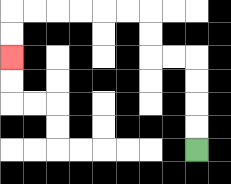{'start': '[8, 6]', 'end': '[0, 2]', 'path_directions': 'U,U,U,U,L,L,U,U,L,L,L,L,L,L,D,D', 'path_coordinates': '[[8, 6], [8, 5], [8, 4], [8, 3], [8, 2], [7, 2], [6, 2], [6, 1], [6, 0], [5, 0], [4, 0], [3, 0], [2, 0], [1, 0], [0, 0], [0, 1], [0, 2]]'}